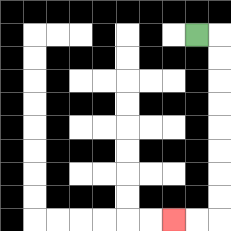{'start': '[8, 1]', 'end': '[7, 9]', 'path_directions': 'R,D,D,D,D,D,D,D,D,L,L', 'path_coordinates': '[[8, 1], [9, 1], [9, 2], [9, 3], [9, 4], [9, 5], [9, 6], [9, 7], [9, 8], [9, 9], [8, 9], [7, 9]]'}